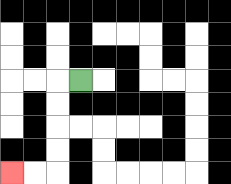{'start': '[3, 3]', 'end': '[0, 7]', 'path_directions': 'L,D,D,D,D,L,L', 'path_coordinates': '[[3, 3], [2, 3], [2, 4], [2, 5], [2, 6], [2, 7], [1, 7], [0, 7]]'}